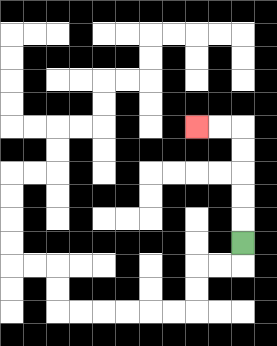{'start': '[10, 10]', 'end': '[8, 5]', 'path_directions': 'U,U,U,U,U,L,L', 'path_coordinates': '[[10, 10], [10, 9], [10, 8], [10, 7], [10, 6], [10, 5], [9, 5], [8, 5]]'}